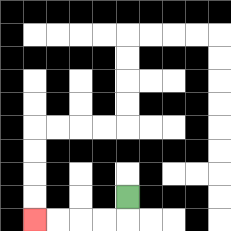{'start': '[5, 8]', 'end': '[1, 9]', 'path_directions': 'D,L,L,L,L', 'path_coordinates': '[[5, 8], [5, 9], [4, 9], [3, 9], [2, 9], [1, 9]]'}